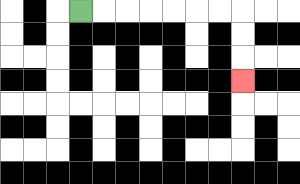{'start': '[3, 0]', 'end': '[10, 3]', 'path_directions': 'R,R,R,R,R,R,R,D,D,D', 'path_coordinates': '[[3, 0], [4, 0], [5, 0], [6, 0], [7, 0], [8, 0], [9, 0], [10, 0], [10, 1], [10, 2], [10, 3]]'}